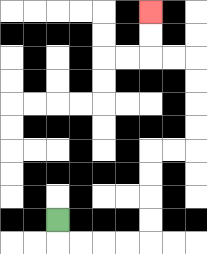{'start': '[2, 9]', 'end': '[6, 0]', 'path_directions': 'D,R,R,R,R,U,U,U,U,R,R,U,U,U,U,L,L,U,U', 'path_coordinates': '[[2, 9], [2, 10], [3, 10], [4, 10], [5, 10], [6, 10], [6, 9], [6, 8], [6, 7], [6, 6], [7, 6], [8, 6], [8, 5], [8, 4], [8, 3], [8, 2], [7, 2], [6, 2], [6, 1], [6, 0]]'}